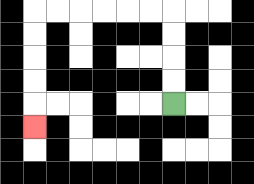{'start': '[7, 4]', 'end': '[1, 5]', 'path_directions': 'U,U,U,U,L,L,L,L,L,L,D,D,D,D,D', 'path_coordinates': '[[7, 4], [7, 3], [7, 2], [7, 1], [7, 0], [6, 0], [5, 0], [4, 0], [3, 0], [2, 0], [1, 0], [1, 1], [1, 2], [1, 3], [1, 4], [1, 5]]'}